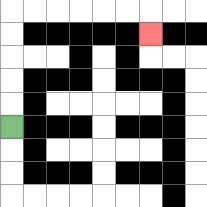{'start': '[0, 5]', 'end': '[6, 1]', 'path_directions': 'U,U,U,U,U,R,R,R,R,R,R,D', 'path_coordinates': '[[0, 5], [0, 4], [0, 3], [0, 2], [0, 1], [0, 0], [1, 0], [2, 0], [3, 0], [4, 0], [5, 0], [6, 0], [6, 1]]'}